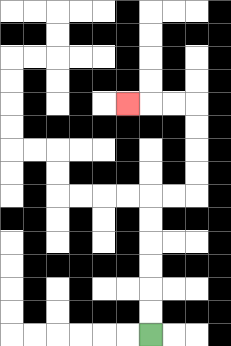{'start': '[6, 14]', 'end': '[5, 4]', 'path_directions': 'U,U,U,U,U,U,R,R,U,U,U,U,L,L,L', 'path_coordinates': '[[6, 14], [6, 13], [6, 12], [6, 11], [6, 10], [6, 9], [6, 8], [7, 8], [8, 8], [8, 7], [8, 6], [8, 5], [8, 4], [7, 4], [6, 4], [5, 4]]'}